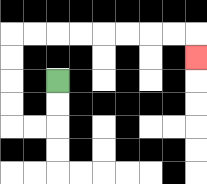{'start': '[2, 3]', 'end': '[8, 2]', 'path_directions': 'D,D,L,L,U,U,U,U,R,R,R,R,R,R,R,R,D', 'path_coordinates': '[[2, 3], [2, 4], [2, 5], [1, 5], [0, 5], [0, 4], [0, 3], [0, 2], [0, 1], [1, 1], [2, 1], [3, 1], [4, 1], [5, 1], [6, 1], [7, 1], [8, 1], [8, 2]]'}